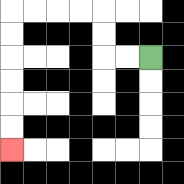{'start': '[6, 2]', 'end': '[0, 6]', 'path_directions': 'L,L,U,U,L,L,L,L,D,D,D,D,D,D', 'path_coordinates': '[[6, 2], [5, 2], [4, 2], [4, 1], [4, 0], [3, 0], [2, 0], [1, 0], [0, 0], [0, 1], [0, 2], [0, 3], [0, 4], [0, 5], [0, 6]]'}